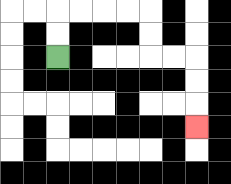{'start': '[2, 2]', 'end': '[8, 5]', 'path_directions': 'U,U,R,R,R,R,D,D,R,R,D,D,D', 'path_coordinates': '[[2, 2], [2, 1], [2, 0], [3, 0], [4, 0], [5, 0], [6, 0], [6, 1], [6, 2], [7, 2], [8, 2], [8, 3], [8, 4], [8, 5]]'}